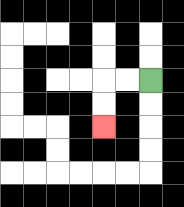{'start': '[6, 3]', 'end': '[4, 5]', 'path_directions': 'L,L,D,D', 'path_coordinates': '[[6, 3], [5, 3], [4, 3], [4, 4], [4, 5]]'}